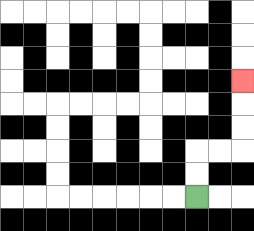{'start': '[8, 8]', 'end': '[10, 3]', 'path_directions': 'U,U,R,R,U,U,U', 'path_coordinates': '[[8, 8], [8, 7], [8, 6], [9, 6], [10, 6], [10, 5], [10, 4], [10, 3]]'}